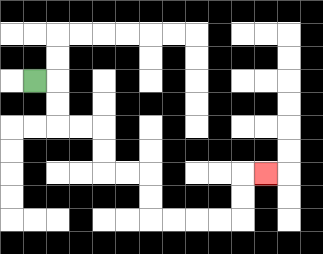{'start': '[1, 3]', 'end': '[11, 7]', 'path_directions': 'R,D,D,R,R,D,D,R,R,D,D,R,R,R,R,U,U,R', 'path_coordinates': '[[1, 3], [2, 3], [2, 4], [2, 5], [3, 5], [4, 5], [4, 6], [4, 7], [5, 7], [6, 7], [6, 8], [6, 9], [7, 9], [8, 9], [9, 9], [10, 9], [10, 8], [10, 7], [11, 7]]'}